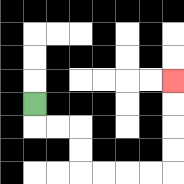{'start': '[1, 4]', 'end': '[7, 3]', 'path_directions': 'D,R,R,D,D,R,R,R,R,U,U,U,U', 'path_coordinates': '[[1, 4], [1, 5], [2, 5], [3, 5], [3, 6], [3, 7], [4, 7], [5, 7], [6, 7], [7, 7], [7, 6], [7, 5], [7, 4], [7, 3]]'}